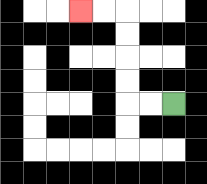{'start': '[7, 4]', 'end': '[3, 0]', 'path_directions': 'L,L,U,U,U,U,L,L', 'path_coordinates': '[[7, 4], [6, 4], [5, 4], [5, 3], [5, 2], [5, 1], [5, 0], [4, 0], [3, 0]]'}